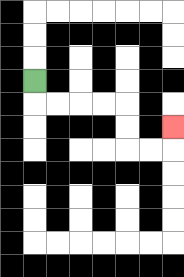{'start': '[1, 3]', 'end': '[7, 5]', 'path_directions': 'D,R,R,R,R,D,D,R,R,U', 'path_coordinates': '[[1, 3], [1, 4], [2, 4], [3, 4], [4, 4], [5, 4], [5, 5], [5, 6], [6, 6], [7, 6], [7, 5]]'}